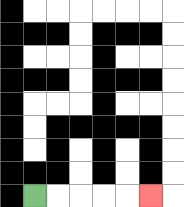{'start': '[1, 8]', 'end': '[6, 8]', 'path_directions': 'R,R,R,R,R', 'path_coordinates': '[[1, 8], [2, 8], [3, 8], [4, 8], [5, 8], [6, 8]]'}